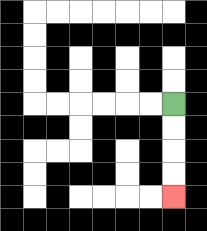{'start': '[7, 4]', 'end': '[7, 8]', 'path_directions': 'D,D,D,D', 'path_coordinates': '[[7, 4], [7, 5], [7, 6], [7, 7], [7, 8]]'}